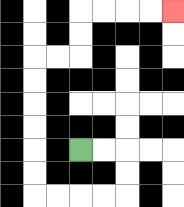{'start': '[3, 6]', 'end': '[7, 0]', 'path_directions': 'R,R,D,D,L,L,L,L,U,U,U,U,U,U,R,R,U,U,R,R,R,R', 'path_coordinates': '[[3, 6], [4, 6], [5, 6], [5, 7], [5, 8], [4, 8], [3, 8], [2, 8], [1, 8], [1, 7], [1, 6], [1, 5], [1, 4], [1, 3], [1, 2], [2, 2], [3, 2], [3, 1], [3, 0], [4, 0], [5, 0], [6, 0], [7, 0]]'}